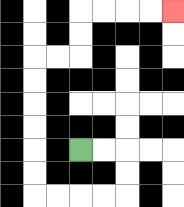{'start': '[3, 6]', 'end': '[7, 0]', 'path_directions': 'R,R,D,D,L,L,L,L,U,U,U,U,U,U,R,R,U,U,R,R,R,R', 'path_coordinates': '[[3, 6], [4, 6], [5, 6], [5, 7], [5, 8], [4, 8], [3, 8], [2, 8], [1, 8], [1, 7], [1, 6], [1, 5], [1, 4], [1, 3], [1, 2], [2, 2], [3, 2], [3, 1], [3, 0], [4, 0], [5, 0], [6, 0], [7, 0]]'}